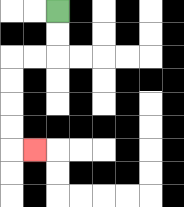{'start': '[2, 0]', 'end': '[1, 6]', 'path_directions': 'D,D,L,L,D,D,D,D,R', 'path_coordinates': '[[2, 0], [2, 1], [2, 2], [1, 2], [0, 2], [0, 3], [0, 4], [0, 5], [0, 6], [1, 6]]'}